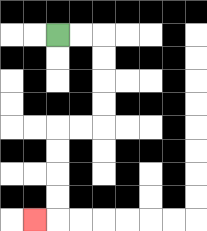{'start': '[2, 1]', 'end': '[1, 9]', 'path_directions': 'R,R,D,D,D,D,L,L,D,D,D,D,L', 'path_coordinates': '[[2, 1], [3, 1], [4, 1], [4, 2], [4, 3], [4, 4], [4, 5], [3, 5], [2, 5], [2, 6], [2, 7], [2, 8], [2, 9], [1, 9]]'}